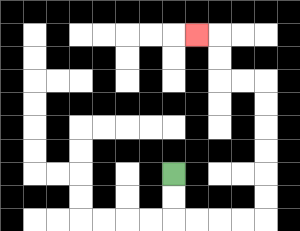{'start': '[7, 7]', 'end': '[8, 1]', 'path_directions': 'D,D,R,R,R,R,U,U,U,U,U,U,L,L,U,U,L', 'path_coordinates': '[[7, 7], [7, 8], [7, 9], [8, 9], [9, 9], [10, 9], [11, 9], [11, 8], [11, 7], [11, 6], [11, 5], [11, 4], [11, 3], [10, 3], [9, 3], [9, 2], [9, 1], [8, 1]]'}